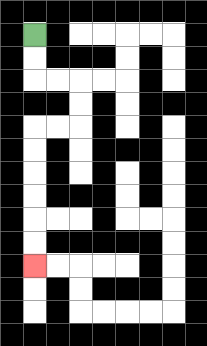{'start': '[1, 1]', 'end': '[1, 11]', 'path_directions': 'D,D,R,R,D,D,L,L,D,D,D,D,D,D', 'path_coordinates': '[[1, 1], [1, 2], [1, 3], [2, 3], [3, 3], [3, 4], [3, 5], [2, 5], [1, 5], [1, 6], [1, 7], [1, 8], [1, 9], [1, 10], [1, 11]]'}